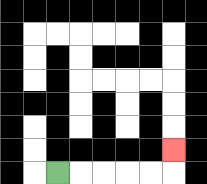{'start': '[2, 7]', 'end': '[7, 6]', 'path_directions': 'R,R,R,R,R,U', 'path_coordinates': '[[2, 7], [3, 7], [4, 7], [5, 7], [6, 7], [7, 7], [7, 6]]'}